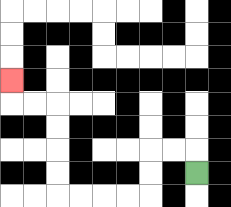{'start': '[8, 7]', 'end': '[0, 3]', 'path_directions': 'U,L,L,D,D,L,L,L,L,U,U,U,U,L,L,U', 'path_coordinates': '[[8, 7], [8, 6], [7, 6], [6, 6], [6, 7], [6, 8], [5, 8], [4, 8], [3, 8], [2, 8], [2, 7], [2, 6], [2, 5], [2, 4], [1, 4], [0, 4], [0, 3]]'}